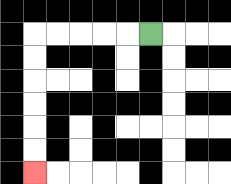{'start': '[6, 1]', 'end': '[1, 7]', 'path_directions': 'L,L,L,L,L,D,D,D,D,D,D', 'path_coordinates': '[[6, 1], [5, 1], [4, 1], [3, 1], [2, 1], [1, 1], [1, 2], [1, 3], [1, 4], [1, 5], [1, 6], [1, 7]]'}